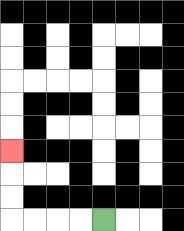{'start': '[4, 9]', 'end': '[0, 6]', 'path_directions': 'L,L,L,L,U,U,U', 'path_coordinates': '[[4, 9], [3, 9], [2, 9], [1, 9], [0, 9], [0, 8], [0, 7], [0, 6]]'}